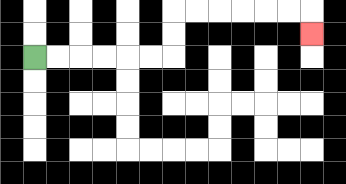{'start': '[1, 2]', 'end': '[13, 1]', 'path_directions': 'R,R,R,R,R,R,U,U,R,R,R,R,R,R,D', 'path_coordinates': '[[1, 2], [2, 2], [3, 2], [4, 2], [5, 2], [6, 2], [7, 2], [7, 1], [7, 0], [8, 0], [9, 0], [10, 0], [11, 0], [12, 0], [13, 0], [13, 1]]'}